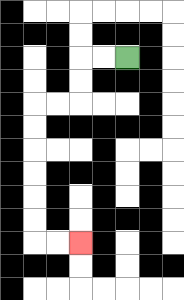{'start': '[5, 2]', 'end': '[3, 10]', 'path_directions': 'L,L,D,D,L,L,D,D,D,D,D,D,R,R', 'path_coordinates': '[[5, 2], [4, 2], [3, 2], [3, 3], [3, 4], [2, 4], [1, 4], [1, 5], [1, 6], [1, 7], [1, 8], [1, 9], [1, 10], [2, 10], [3, 10]]'}